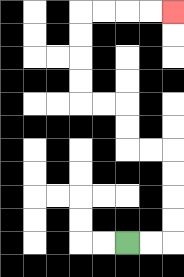{'start': '[5, 10]', 'end': '[7, 0]', 'path_directions': 'R,R,U,U,U,U,L,L,U,U,L,L,U,U,U,U,R,R,R,R', 'path_coordinates': '[[5, 10], [6, 10], [7, 10], [7, 9], [7, 8], [7, 7], [7, 6], [6, 6], [5, 6], [5, 5], [5, 4], [4, 4], [3, 4], [3, 3], [3, 2], [3, 1], [3, 0], [4, 0], [5, 0], [6, 0], [7, 0]]'}